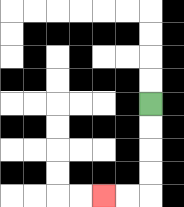{'start': '[6, 4]', 'end': '[4, 8]', 'path_directions': 'D,D,D,D,L,L', 'path_coordinates': '[[6, 4], [6, 5], [6, 6], [6, 7], [6, 8], [5, 8], [4, 8]]'}